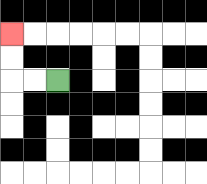{'start': '[2, 3]', 'end': '[0, 1]', 'path_directions': 'L,L,U,U', 'path_coordinates': '[[2, 3], [1, 3], [0, 3], [0, 2], [0, 1]]'}